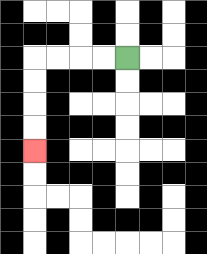{'start': '[5, 2]', 'end': '[1, 6]', 'path_directions': 'L,L,L,L,D,D,D,D', 'path_coordinates': '[[5, 2], [4, 2], [3, 2], [2, 2], [1, 2], [1, 3], [1, 4], [1, 5], [1, 6]]'}